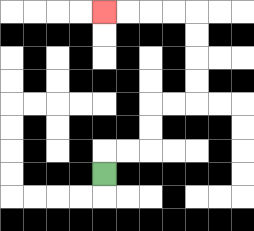{'start': '[4, 7]', 'end': '[4, 0]', 'path_directions': 'U,R,R,U,U,R,R,U,U,U,U,L,L,L,L', 'path_coordinates': '[[4, 7], [4, 6], [5, 6], [6, 6], [6, 5], [6, 4], [7, 4], [8, 4], [8, 3], [8, 2], [8, 1], [8, 0], [7, 0], [6, 0], [5, 0], [4, 0]]'}